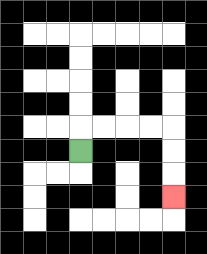{'start': '[3, 6]', 'end': '[7, 8]', 'path_directions': 'U,R,R,R,R,D,D,D', 'path_coordinates': '[[3, 6], [3, 5], [4, 5], [5, 5], [6, 5], [7, 5], [7, 6], [7, 7], [7, 8]]'}